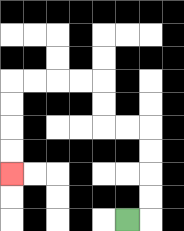{'start': '[5, 9]', 'end': '[0, 7]', 'path_directions': 'R,U,U,U,U,L,L,U,U,L,L,L,L,D,D,D,D', 'path_coordinates': '[[5, 9], [6, 9], [6, 8], [6, 7], [6, 6], [6, 5], [5, 5], [4, 5], [4, 4], [4, 3], [3, 3], [2, 3], [1, 3], [0, 3], [0, 4], [0, 5], [0, 6], [0, 7]]'}